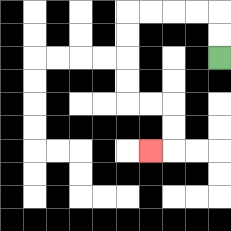{'start': '[9, 2]', 'end': '[6, 6]', 'path_directions': 'U,U,L,L,L,L,D,D,D,D,R,R,D,D,L', 'path_coordinates': '[[9, 2], [9, 1], [9, 0], [8, 0], [7, 0], [6, 0], [5, 0], [5, 1], [5, 2], [5, 3], [5, 4], [6, 4], [7, 4], [7, 5], [7, 6], [6, 6]]'}